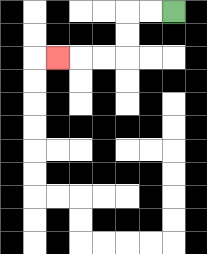{'start': '[7, 0]', 'end': '[2, 2]', 'path_directions': 'L,L,D,D,L,L,L', 'path_coordinates': '[[7, 0], [6, 0], [5, 0], [5, 1], [5, 2], [4, 2], [3, 2], [2, 2]]'}